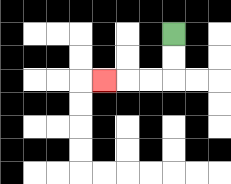{'start': '[7, 1]', 'end': '[4, 3]', 'path_directions': 'D,D,L,L,L', 'path_coordinates': '[[7, 1], [7, 2], [7, 3], [6, 3], [5, 3], [4, 3]]'}